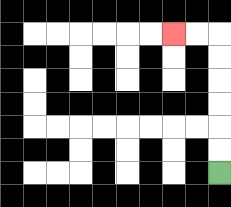{'start': '[9, 7]', 'end': '[7, 1]', 'path_directions': 'U,U,U,U,U,U,L,L', 'path_coordinates': '[[9, 7], [9, 6], [9, 5], [9, 4], [9, 3], [9, 2], [9, 1], [8, 1], [7, 1]]'}